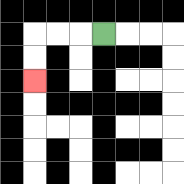{'start': '[4, 1]', 'end': '[1, 3]', 'path_directions': 'L,L,L,D,D', 'path_coordinates': '[[4, 1], [3, 1], [2, 1], [1, 1], [1, 2], [1, 3]]'}